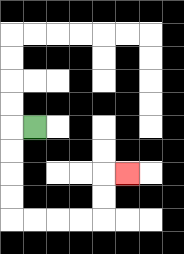{'start': '[1, 5]', 'end': '[5, 7]', 'path_directions': 'L,D,D,D,D,R,R,R,R,U,U,R', 'path_coordinates': '[[1, 5], [0, 5], [0, 6], [0, 7], [0, 8], [0, 9], [1, 9], [2, 9], [3, 9], [4, 9], [4, 8], [4, 7], [5, 7]]'}